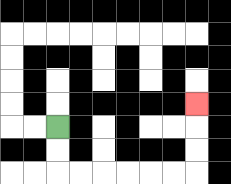{'start': '[2, 5]', 'end': '[8, 4]', 'path_directions': 'D,D,R,R,R,R,R,R,U,U,U', 'path_coordinates': '[[2, 5], [2, 6], [2, 7], [3, 7], [4, 7], [5, 7], [6, 7], [7, 7], [8, 7], [8, 6], [8, 5], [8, 4]]'}